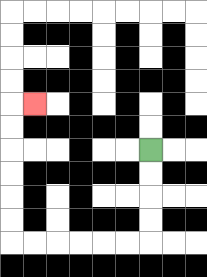{'start': '[6, 6]', 'end': '[1, 4]', 'path_directions': 'D,D,D,D,L,L,L,L,L,L,U,U,U,U,U,U,R', 'path_coordinates': '[[6, 6], [6, 7], [6, 8], [6, 9], [6, 10], [5, 10], [4, 10], [3, 10], [2, 10], [1, 10], [0, 10], [0, 9], [0, 8], [0, 7], [0, 6], [0, 5], [0, 4], [1, 4]]'}